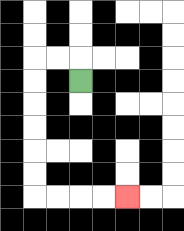{'start': '[3, 3]', 'end': '[5, 8]', 'path_directions': 'U,L,L,D,D,D,D,D,D,R,R,R,R', 'path_coordinates': '[[3, 3], [3, 2], [2, 2], [1, 2], [1, 3], [1, 4], [1, 5], [1, 6], [1, 7], [1, 8], [2, 8], [3, 8], [4, 8], [5, 8]]'}